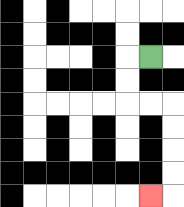{'start': '[6, 2]', 'end': '[6, 8]', 'path_directions': 'L,D,D,R,R,D,D,D,D,L', 'path_coordinates': '[[6, 2], [5, 2], [5, 3], [5, 4], [6, 4], [7, 4], [7, 5], [7, 6], [7, 7], [7, 8], [6, 8]]'}